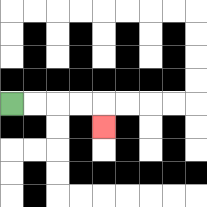{'start': '[0, 4]', 'end': '[4, 5]', 'path_directions': 'R,R,R,R,D', 'path_coordinates': '[[0, 4], [1, 4], [2, 4], [3, 4], [4, 4], [4, 5]]'}